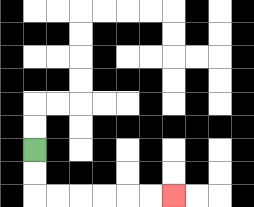{'start': '[1, 6]', 'end': '[7, 8]', 'path_directions': 'D,D,R,R,R,R,R,R', 'path_coordinates': '[[1, 6], [1, 7], [1, 8], [2, 8], [3, 8], [4, 8], [5, 8], [6, 8], [7, 8]]'}